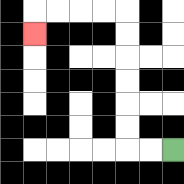{'start': '[7, 6]', 'end': '[1, 1]', 'path_directions': 'L,L,U,U,U,U,U,U,L,L,L,L,D', 'path_coordinates': '[[7, 6], [6, 6], [5, 6], [5, 5], [5, 4], [5, 3], [5, 2], [5, 1], [5, 0], [4, 0], [3, 0], [2, 0], [1, 0], [1, 1]]'}